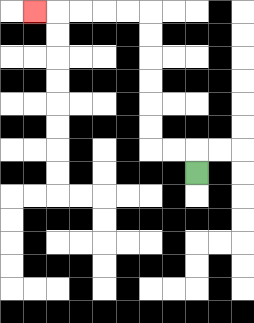{'start': '[8, 7]', 'end': '[1, 0]', 'path_directions': 'U,L,L,U,U,U,U,U,U,L,L,L,L,L', 'path_coordinates': '[[8, 7], [8, 6], [7, 6], [6, 6], [6, 5], [6, 4], [6, 3], [6, 2], [6, 1], [6, 0], [5, 0], [4, 0], [3, 0], [2, 0], [1, 0]]'}